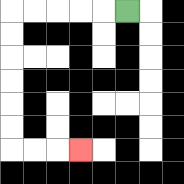{'start': '[5, 0]', 'end': '[3, 6]', 'path_directions': 'L,L,L,L,L,D,D,D,D,D,D,R,R,R', 'path_coordinates': '[[5, 0], [4, 0], [3, 0], [2, 0], [1, 0], [0, 0], [0, 1], [0, 2], [0, 3], [0, 4], [0, 5], [0, 6], [1, 6], [2, 6], [3, 6]]'}